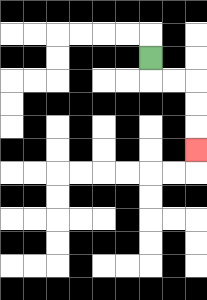{'start': '[6, 2]', 'end': '[8, 6]', 'path_directions': 'D,R,R,D,D,D', 'path_coordinates': '[[6, 2], [6, 3], [7, 3], [8, 3], [8, 4], [8, 5], [8, 6]]'}